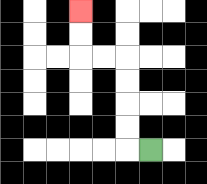{'start': '[6, 6]', 'end': '[3, 0]', 'path_directions': 'L,U,U,U,U,L,L,U,U', 'path_coordinates': '[[6, 6], [5, 6], [5, 5], [5, 4], [5, 3], [5, 2], [4, 2], [3, 2], [3, 1], [3, 0]]'}